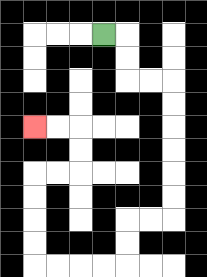{'start': '[4, 1]', 'end': '[1, 5]', 'path_directions': 'R,D,D,R,R,D,D,D,D,D,D,L,L,D,D,L,L,L,L,U,U,U,U,R,R,U,U,L,L', 'path_coordinates': '[[4, 1], [5, 1], [5, 2], [5, 3], [6, 3], [7, 3], [7, 4], [7, 5], [7, 6], [7, 7], [7, 8], [7, 9], [6, 9], [5, 9], [5, 10], [5, 11], [4, 11], [3, 11], [2, 11], [1, 11], [1, 10], [1, 9], [1, 8], [1, 7], [2, 7], [3, 7], [3, 6], [3, 5], [2, 5], [1, 5]]'}